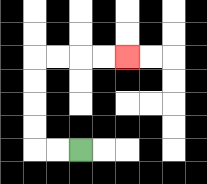{'start': '[3, 6]', 'end': '[5, 2]', 'path_directions': 'L,L,U,U,U,U,R,R,R,R', 'path_coordinates': '[[3, 6], [2, 6], [1, 6], [1, 5], [1, 4], [1, 3], [1, 2], [2, 2], [3, 2], [4, 2], [5, 2]]'}